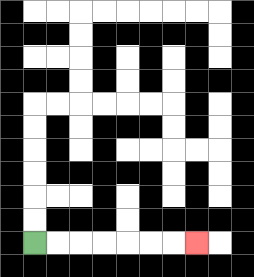{'start': '[1, 10]', 'end': '[8, 10]', 'path_directions': 'R,R,R,R,R,R,R', 'path_coordinates': '[[1, 10], [2, 10], [3, 10], [4, 10], [5, 10], [6, 10], [7, 10], [8, 10]]'}